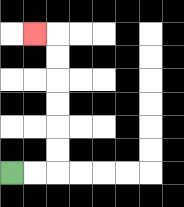{'start': '[0, 7]', 'end': '[1, 1]', 'path_directions': 'R,R,U,U,U,U,U,U,L', 'path_coordinates': '[[0, 7], [1, 7], [2, 7], [2, 6], [2, 5], [2, 4], [2, 3], [2, 2], [2, 1], [1, 1]]'}